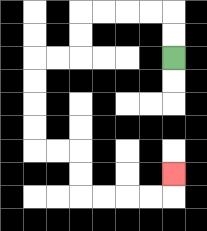{'start': '[7, 2]', 'end': '[7, 7]', 'path_directions': 'U,U,L,L,L,L,D,D,L,L,D,D,D,D,R,R,D,D,R,R,R,R,U', 'path_coordinates': '[[7, 2], [7, 1], [7, 0], [6, 0], [5, 0], [4, 0], [3, 0], [3, 1], [3, 2], [2, 2], [1, 2], [1, 3], [1, 4], [1, 5], [1, 6], [2, 6], [3, 6], [3, 7], [3, 8], [4, 8], [5, 8], [6, 8], [7, 8], [7, 7]]'}